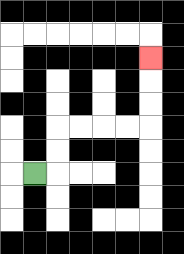{'start': '[1, 7]', 'end': '[6, 2]', 'path_directions': 'R,U,U,R,R,R,R,U,U,U', 'path_coordinates': '[[1, 7], [2, 7], [2, 6], [2, 5], [3, 5], [4, 5], [5, 5], [6, 5], [6, 4], [6, 3], [6, 2]]'}